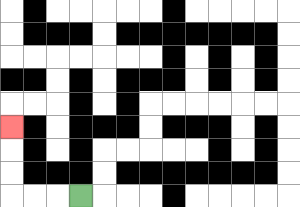{'start': '[3, 8]', 'end': '[0, 5]', 'path_directions': 'L,L,L,U,U,U', 'path_coordinates': '[[3, 8], [2, 8], [1, 8], [0, 8], [0, 7], [0, 6], [0, 5]]'}